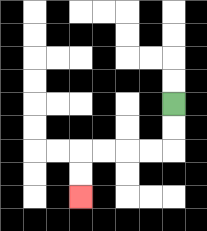{'start': '[7, 4]', 'end': '[3, 8]', 'path_directions': 'D,D,L,L,L,L,D,D', 'path_coordinates': '[[7, 4], [7, 5], [7, 6], [6, 6], [5, 6], [4, 6], [3, 6], [3, 7], [3, 8]]'}